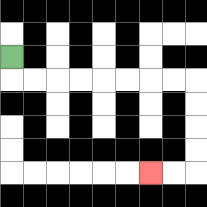{'start': '[0, 2]', 'end': '[6, 7]', 'path_directions': 'D,R,R,R,R,R,R,R,R,D,D,D,D,L,L', 'path_coordinates': '[[0, 2], [0, 3], [1, 3], [2, 3], [3, 3], [4, 3], [5, 3], [6, 3], [7, 3], [8, 3], [8, 4], [8, 5], [8, 6], [8, 7], [7, 7], [6, 7]]'}